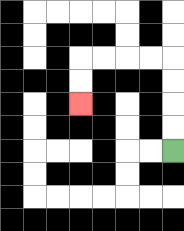{'start': '[7, 6]', 'end': '[3, 4]', 'path_directions': 'U,U,U,U,L,L,L,L,D,D', 'path_coordinates': '[[7, 6], [7, 5], [7, 4], [7, 3], [7, 2], [6, 2], [5, 2], [4, 2], [3, 2], [3, 3], [3, 4]]'}